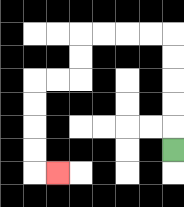{'start': '[7, 6]', 'end': '[2, 7]', 'path_directions': 'U,U,U,U,U,L,L,L,L,D,D,L,L,D,D,D,D,R', 'path_coordinates': '[[7, 6], [7, 5], [7, 4], [7, 3], [7, 2], [7, 1], [6, 1], [5, 1], [4, 1], [3, 1], [3, 2], [3, 3], [2, 3], [1, 3], [1, 4], [1, 5], [1, 6], [1, 7], [2, 7]]'}